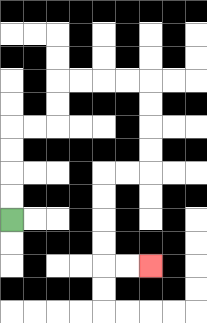{'start': '[0, 9]', 'end': '[6, 11]', 'path_directions': 'U,U,U,U,R,R,U,U,R,R,R,R,D,D,D,D,L,L,D,D,D,D,R,R', 'path_coordinates': '[[0, 9], [0, 8], [0, 7], [0, 6], [0, 5], [1, 5], [2, 5], [2, 4], [2, 3], [3, 3], [4, 3], [5, 3], [6, 3], [6, 4], [6, 5], [6, 6], [6, 7], [5, 7], [4, 7], [4, 8], [4, 9], [4, 10], [4, 11], [5, 11], [6, 11]]'}